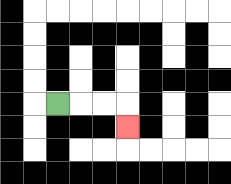{'start': '[2, 4]', 'end': '[5, 5]', 'path_directions': 'R,R,R,D', 'path_coordinates': '[[2, 4], [3, 4], [4, 4], [5, 4], [5, 5]]'}